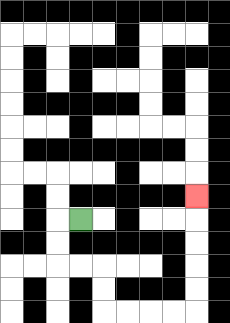{'start': '[3, 9]', 'end': '[8, 8]', 'path_directions': 'L,D,D,R,R,D,D,R,R,R,R,U,U,U,U,U', 'path_coordinates': '[[3, 9], [2, 9], [2, 10], [2, 11], [3, 11], [4, 11], [4, 12], [4, 13], [5, 13], [6, 13], [7, 13], [8, 13], [8, 12], [8, 11], [8, 10], [8, 9], [8, 8]]'}